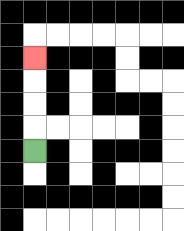{'start': '[1, 6]', 'end': '[1, 2]', 'path_directions': 'U,U,U,U', 'path_coordinates': '[[1, 6], [1, 5], [1, 4], [1, 3], [1, 2]]'}